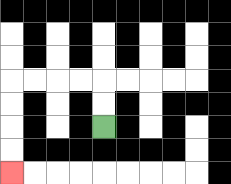{'start': '[4, 5]', 'end': '[0, 7]', 'path_directions': 'U,U,L,L,L,L,D,D,D,D', 'path_coordinates': '[[4, 5], [4, 4], [4, 3], [3, 3], [2, 3], [1, 3], [0, 3], [0, 4], [0, 5], [0, 6], [0, 7]]'}